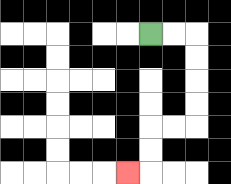{'start': '[6, 1]', 'end': '[5, 7]', 'path_directions': 'R,R,D,D,D,D,L,L,D,D,L', 'path_coordinates': '[[6, 1], [7, 1], [8, 1], [8, 2], [8, 3], [8, 4], [8, 5], [7, 5], [6, 5], [6, 6], [6, 7], [5, 7]]'}